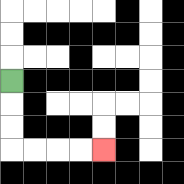{'start': '[0, 3]', 'end': '[4, 6]', 'path_directions': 'D,D,D,R,R,R,R', 'path_coordinates': '[[0, 3], [0, 4], [0, 5], [0, 6], [1, 6], [2, 6], [3, 6], [4, 6]]'}